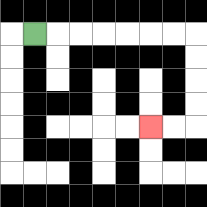{'start': '[1, 1]', 'end': '[6, 5]', 'path_directions': 'R,R,R,R,R,R,R,D,D,D,D,L,L', 'path_coordinates': '[[1, 1], [2, 1], [3, 1], [4, 1], [5, 1], [6, 1], [7, 1], [8, 1], [8, 2], [8, 3], [8, 4], [8, 5], [7, 5], [6, 5]]'}